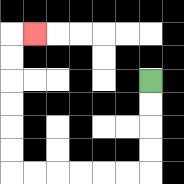{'start': '[6, 3]', 'end': '[1, 1]', 'path_directions': 'D,D,D,D,L,L,L,L,L,L,U,U,U,U,U,U,R', 'path_coordinates': '[[6, 3], [6, 4], [6, 5], [6, 6], [6, 7], [5, 7], [4, 7], [3, 7], [2, 7], [1, 7], [0, 7], [0, 6], [0, 5], [0, 4], [0, 3], [0, 2], [0, 1], [1, 1]]'}